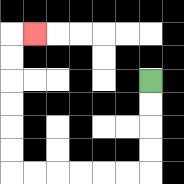{'start': '[6, 3]', 'end': '[1, 1]', 'path_directions': 'D,D,D,D,L,L,L,L,L,L,U,U,U,U,U,U,R', 'path_coordinates': '[[6, 3], [6, 4], [6, 5], [6, 6], [6, 7], [5, 7], [4, 7], [3, 7], [2, 7], [1, 7], [0, 7], [0, 6], [0, 5], [0, 4], [0, 3], [0, 2], [0, 1], [1, 1]]'}